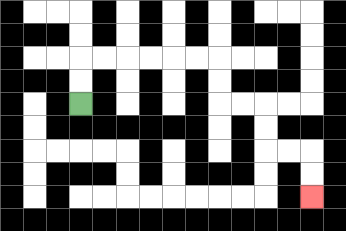{'start': '[3, 4]', 'end': '[13, 8]', 'path_directions': 'U,U,R,R,R,R,R,R,D,D,R,R,D,D,R,R,D,D', 'path_coordinates': '[[3, 4], [3, 3], [3, 2], [4, 2], [5, 2], [6, 2], [7, 2], [8, 2], [9, 2], [9, 3], [9, 4], [10, 4], [11, 4], [11, 5], [11, 6], [12, 6], [13, 6], [13, 7], [13, 8]]'}